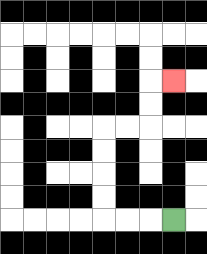{'start': '[7, 9]', 'end': '[7, 3]', 'path_directions': 'L,L,L,U,U,U,U,R,R,U,U,R', 'path_coordinates': '[[7, 9], [6, 9], [5, 9], [4, 9], [4, 8], [4, 7], [4, 6], [4, 5], [5, 5], [6, 5], [6, 4], [6, 3], [7, 3]]'}